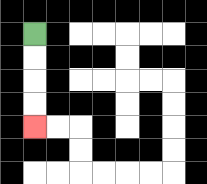{'start': '[1, 1]', 'end': '[1, 5]', 'path_directions': 'D,D,D,D', 'path_coordinates': '[[1, 1], [1, 2], [1, 3], [1, 4], [1, 5]]'}